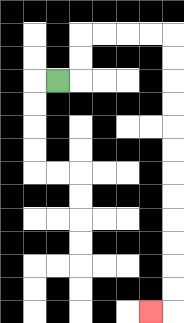{'start': '[2, 3]', 'end': '[6, 13]', 'path_directions': 'R,U,U,R,R,R,R,D,D,D,D,D,D,D,D,D,D,D,D,L', 'path_coordinates': '[[2, 3], [3, 3], [3, 2], [3, 1], [4, 1], [5, 1], [6, 1], [7, 1], [7, 2], [7, 3], [7, 4], [7, 5], [7, 6], [7, 7], [7, 8], [7, 9], [7, 10], [7, 11], [7, 12], [7, 13], [6, 13]]'}